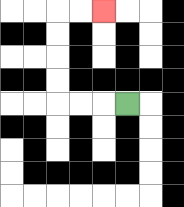{'start': '[5, 4]', 'end': '[4, 0]', 'path_directions': 'L,L,L,U,U,U,U,R,R', 'path_coordinates': '[[5, 4], [4, 4], [3, 4], [2, 4], [2, 3], [2, 2], [2, 1], [2, 0], [3, 0], [4, 0]]'}